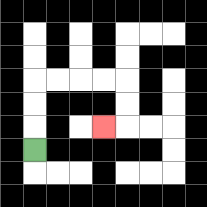{'start': '[1, 6]', 'end': '[4, 5]', 'path_directions': 'U,U,U,R,R,R,R,D,D,L', 'path_coordinates': '[[1, 6], [1, 5], [1, 4], [1, 3], [2, 3], [3, 3], [4, 3], [5, 3], [5, 4], [5, 5], [4, 5]]'}